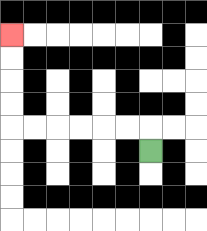{'start': '[6, 6]', 'end': '[0, 1]', 'path_directions': 'U,L,L,L,L,L,L,U,U,U,U', 'path_coordinates': '[[6, 6], [6, 5], [5, 5], [4, 5], [3, 5], [2, 5], [1, 5], [0, 5], [0, 4], [0, 3], [0, 2], [0, 1]]'}